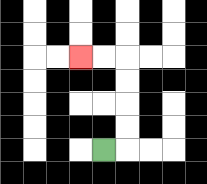{'start': '[4, 6]', 'end': '[3, 2]', 'path_directions': 'R,U,U,U,U,L,L', 'path_coordinates': '[[4, 6], [5, 6], [5, 5], [5, 4], [5, 3], [5, 2], [4, 2], [3, 2]]'}